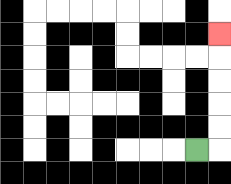{'start': '[8, 6]', 'end': '[9, 1]', 'path_directions': 'R,U,U,U,U,U', 'path_coordinates': '[[8, 6], [9, 6], [9, 5], [9, 4], [9, 3], [9, 2], [9, 1]]'}